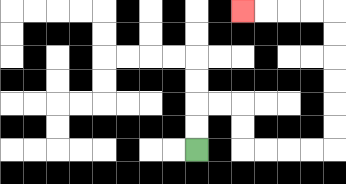{'start': '[8, 6]', 'end': '[10, 0]', 'path_directions': 'U,U,R,R,D,D,R,R,R,R,U,U,U,U,U,U,L,L,L,L', 'path_coordinates': '[[8, 6], [8, 5], [8, 4], [9, 4], [10, 4], [10, 5], [10, 6], [11, 6], [12, 6], [13, 6], [14, 6], [14, 5], [14, 4], [14, 3], [14, 2], [14, 1], [14, 0], [13, 0], [12, 0], [11, 0], [10, 0]]'}